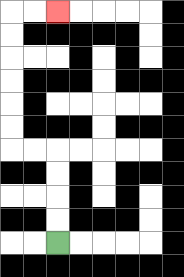{'start': '[2, 10]', 'end': '[2, 0]', 'path_directions': 'U,U,U,U,L,L,U,U,U,U,U,U,R,R', 'path_coordinates': '[[2, 10], [2, 9], [2, 8], [2, 7], [2, 6], [1, 6], [0, 6], [0, 5], [0, 4], [0, 3], [0, 2], [0, 1], [0, 0], [1, 0], [2, 0]]'}